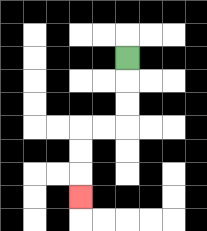{'start': '[5, 2]', 'end': '[3, 8]', 'path_directions': 'D,D,D,L,L,D,D,D', 'path_coordinates': '[[5, 2], [5, 3], [5, 4], [5, 5], [4, 5], [3, 5], [3, 6], [3, 7], [3, 8]]'}